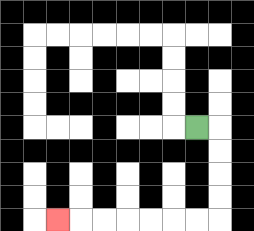{'start': '[8, 5]', 'end': '[2, 9]', 'path_directions': 'R,D,D,D,D,L,L,L,L,L,L,L', 'path_coordinates': '[[8, 5], [9, 5], [9, 6], [9, 7], [9, 8], [9, 9], [8, 9], [7, 9], [6, 9], [5, 9], [4, 9], [3, 9], [2, 9]]'}